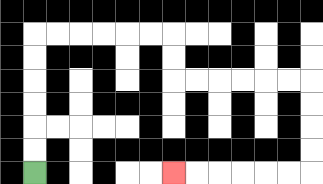{'start': '[1, 7]', 'end': '[7, 7]', 'path_directions': 'U,U,U,U,U,U,R,R,R,R,R,R,D,D,R,R,R,R,R,R,D,D,D,D,L,L,L,L,L,L', 'path_coordinates': '[[1, 7], [1, 6], [1, 5], [1, 4], [1, 3], [1, 2], [1, 1], [2, 1], [3, 1], [4, 1], [5, 1], [6, 1], [7, 1], [7, 2], [7, 3], [8, 3], [9, 3], [10, 3], [11, 3], [12, 3], [13, 3], [13, 4], [13, 5], [13, 6], [13, 7], [12, 7], [11, 7], [10, 7], [9, 7], [8, 7], [7, 7]]'}